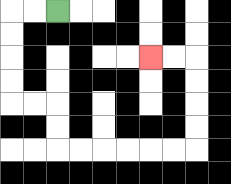{'start': '[2, 0]', 'end': '[6, 2]', 'path_directions': 'L,L,D,D,D,D,R,R,D,D,R,R,R,R,R,R,U,U,U,U,L,L', 'path_coordinates': '[[2, 0], [1, 0], [0, 0], [0, 1], [0, 2], [0, 3], [0, 4], [1, 4], [2, 4], [2, 5], [2, 6], [3, 6], [4, 6], [5, 6], [6, 6], [7, 6], [8, 6], [8, 5], [8, 4], [8, 3], [8, 2], [7, 2], [6, 2]]'}